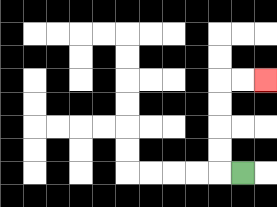{'start': '[10, 7]', 'end': '[11, 3]', 'path_directions': 'L,U,U,U,U,R,R', 'path_coordinates': '[[10, 7], [9, 7], [9, 6], [9, 5], [9, 4], [9, 3], [10, 3], [11, 3]]'}